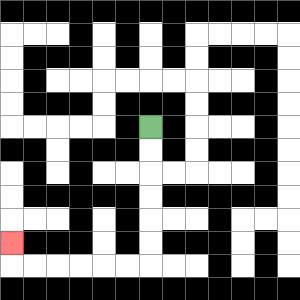{'start': '[6, 5]', 'end': '[0, 10]', 'path_directions': 'D,D,D,D,D,D,L,L,L,L,L,L,U', 'path_coordinates': '[[6, 5], [6, 6], [6, 7], [6, 8], [6, 9], [6, 10], [6, 11], [5, 11], [4, 11], [3, 11], [2, 11], [1, 11], [0, 11], [0, 10]]'}